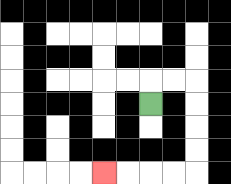{'start': '[6, 4]', 'end': '[4, 7]', 'path_directions': 'U,R,R,D,D,D,D,L,L,L,L', 'path_coordinates': '[[6, 4], [6, 3], [7, 3], [8, 3], [8, 4], [8, 5], [8, 6], [8, 7], [7, 7], [6, 7], [5, 7], [4, 7]]'}